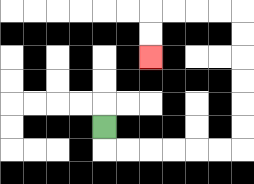{'start': '[4, 5]', 'end': '[6, 2]', 'path_directions': 'D,R,R,R,R,R,R,U,U,U,U,U,U,L,L,L,L,D,D', 'path_coordinates': '[[4, 5], [4, 6], [5, 6], [6, 6], [7, 6], [8, 6], [9, 6], [10, 6], [10, 5], [10, 4], [10, 3], [10, 2], [10, 1], [10, 0], [9, 0], [8, 0], [7, 0], [6, 0], [6, 1], [6, 2]]'}